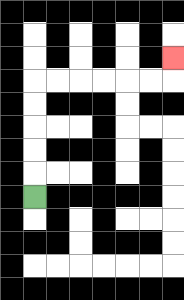{'start': '[1, 8]', 'end': '[7, 2]', 'path_directions': 'U,U,U,U,U,R,R,R,R,R,R,U', 'path_coordinates': '[[1, 8], [1, 7], [1, 6], [1, 5], [1, 4], [1, 3], [2, 3], [3, 3], [4, 3], [5, 3], [6, 3], [7, 3], [7, 2]]'}